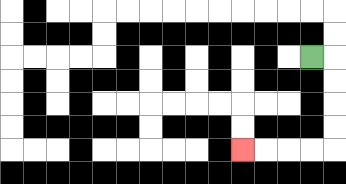{'start': '[13, 2]', 'end': '[10, 6]', 'path_directions': 'R,D,D,D,D,L,L,L,L', 'path_coordinates': '[[13, 2], [14, 2], [14, 3], [14, 4], [14, 5], [14, 6], [13, 6], [12, 6], [11, 6], [10, 6]]'}